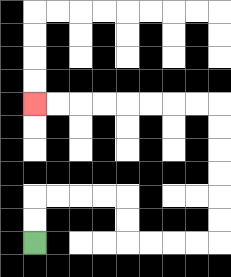{'start': '[1, 10]', 'end': '[1, 4]', 'path_directions': 'U,U,R,R,R,R,D,D,R,R,R,R,U,U,U,U,U,U,L,L,L,L,L,L,L,L', 'path_coordinates': '[[1, 10], [1, 9], [1, 8], [2, 8], [3, 8], [4, 8], [5, 8], [5, 9], [5, 10], [6, 10], [7, 10], [8, 10], [9, 10], [9, 9], [9, 8], [9, 7], [9, 6], [9, 5], [9, 4], [8, 4], [7, 4], [6, 4], [5, 4], [4, 4], [3, 4], [2, 4], [1, 4]]'}